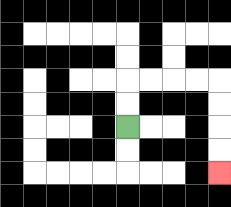{'start': '[5, 5]', 'end': '[9, 7]', 'path_directions': 'U,U,R,R,R,R,D,D,D,D', 'path_coordinates': '[[5, 5], [5, 4], [5, 3], [6, 3], [7, 3], [8, 3], [9, 3], [9, 4], [9, 5], [9, 6], [9, 7]]'}